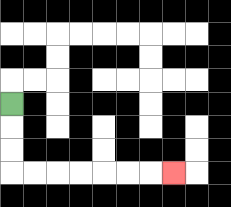{'start': '[0, 4]', 'end': '[7, 7]', 'path_directions': 'D,D,D,R,R,R,R,R,R,R', 'path_coordinates': '[[0, 4], [0, 5], [0, 6], [0, 7], [1, 7], [2, 7], [3, 7], [4, 7], [5, 7], [6, 7], [7, 7]]'}